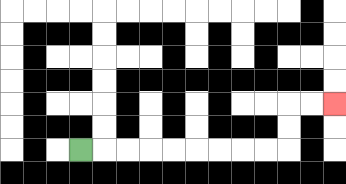{'start': '[3, 6]', 'end': '[14, 4]', 'path_directions': 'R,R,R,R,R,R,R,R,R,U,U,R,R', 'path_coordinates': '[[3, 6], [4, 6], [5, 6], [6, 6], [7, 6], [8, 6], [9, 6], [10, 6], [11, 6], [12, 6], [12, 5], [12, 4], [13, 4], [14, 4]]'}